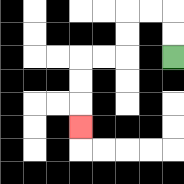{'start': '[7, 2]', 'end': '[3, 5]', 'path_directions': 'U,U,L,L,D,D,L,L,D,D,D', 'path_coordinates': '[[7, 2], [7, 1], [7, 0], [6, 0], [5, 0], [5, 1], [5, 2], [4, 2], [3, 2], [3, 3], [3, 4], [3, 5]]'}